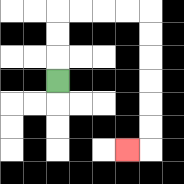{'start': '[2, 3]', 'end': '[5, 6]', 'path_directions': 'U,U,U,R,R,R,R,D,D,D,D,D,D,L', 'path_coordinates': '[[2, 3], [2, 2], [2, 1], [2, 0], [3, 0], [4, 0], [5, 0], [6, 0], [6, 1], [6, 2], [6, 3], [6, 4], [6, 5], [6, 6], [5, 6]]'}